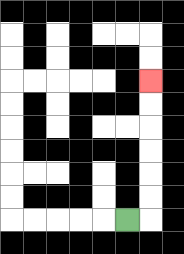{'start': '[5, 9]', 'end': '[6, 3]', 'path_directions': 'R,U,U,U,U,U,U', 'path_coordinates': '[[5, 9], [6, 9], [6, 8], [6, 7], [6, 6], [6, 5], [6, 4], [6, 3]]'}